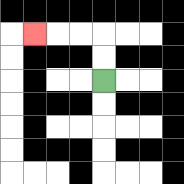{'start': '[4, 3]', 'end': '[1, 1]', 'path_directions': 'U,U,L,L,L', 'path_coordinates': '[[4, 3], [4, 2], [4, 1], [3, 1], [2, 1], [1, 1]]'}